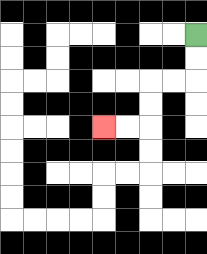{'start': '[8, 1]', 'end': '[4, 5]', 'path_directions': 'D,D,L,L,D,D,L,L', 'path_coordinates': '[[8, 1], [8, 2], [8, 3], [7, 3], [6, 3], [6, 4], [6, 5], [5, 5], [4, 5]]'}